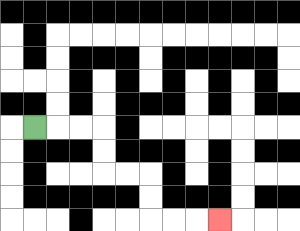{'start': '[1, 5]', 'end': '[9, 9]', 'path_directions': 'R,R,R,D,D,R,R,D,D,R,R,R', 'path_coordinates': '[[1, 5], [2, 5], [3, 5], [4, 5], [4, 6], [4, 7], [5, 7], [6, 7], [6, 8], [6, 9], [7, 9], [8, 9], [9, 9]]'}